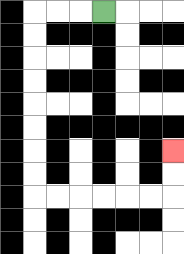{'start': '[4, 0]', 'end': '[7, 6]', 'path_directions': 'L,L,L,D,D,D,D,D,D,D,D,R,R,R,R,R,R,U,U', 'path_coordinates': '[[4, 0], [3, 0], [2, 0], [1, 0], [1, 1], [1, 2], [1, 3], [1, 4], [1, 5], [1, 6], [1, 7], [1, 8], [2, 8], [3, 8], [4, 8], [5, 8], [6, 8], [7, 8], [7, 7], [7, 6]]'}